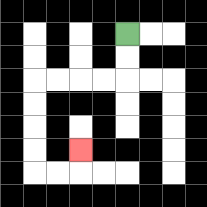{'start': '[5, 1]', 'end': '[3, 6]', 'path_directions': 'D,D,L,L,L,L,D,D,D,D,R,R,U', 'path_coordinates': '[[5, 1], [5, 2], [5, 3], [4, 3], [3, 3], [2, 3], [1, 3], [1, 4], [1, 5], [1, 6], [1, 7], [2, 7], [3, 7], [3, 6]]'}